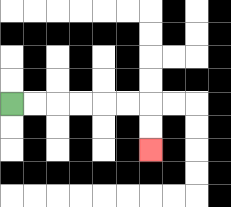{'start': '[0, 4]', 'end': '[6, 6]', 'path_directions': 'R,R,R,R,R,R,D,D', 'path_coordinates': '[[0, 4], [1, 4], [2, 4], [3, 4], [4, 4], [5, 4], [6, 4], [6, 5], [6, 6]]'}